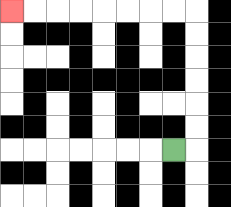{'start': '[7, 6]', 'end': '[0, 0]', 'path_directions': 'R,U,U,U,U,U,U,L,L,L,L,L,L,L,L', 'path_coordinates': '[[7, 6], [8, 6], [8, 5], [8, 4], [8, 3], [8, 2], [8, 1], [8, 0], [7, 0], [6, 0], [5, 0], [4, 0], [3, 0], [2, 0], [1, 0], [0, 0]]'}